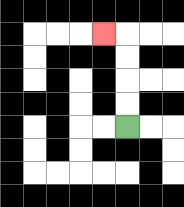{'start': '[5, 5]', 'end': '[4, 1]', 'path_directions': 'U,U,U,U,L', 'path_coordinates': '[[5, 5], [5, 4], [5, 3], [5, 2], [5, 1], [4, 1]]'}